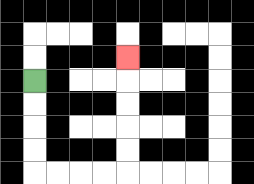{'start': '[1, 3]', 'end': '[5, 2]', 'path_directions': 'D,D,D,D,R,R,R,R,U,U,U,U,U', 'path_coordinates': '[[1, 3], [1, 4], [1, 5], [1, 6], [1, 7], [2, 7], [3, 7], [4, 7], [5, 7], [5, 6], [5, 5], [5, 4], [5, 3], [5, 2]]'}